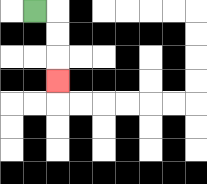{'start': '[1, 0]', 'end': '[2, 3]', 'path_directions': 'R,D,D,D', 'path_coordinates': '[[1, 0], [2, 0], [2, 1], [2, 2], [2, 3]]'}